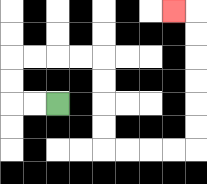{'start': '[2, 4]', 'end': '[7, 0]', 'path_directions': 'L,L,U,U,R,R,R,R,D,D,D,D,R,R,R,R,U,U,U,U,U,U,L', 'path_coordinates': '[[2, 4], [1, 4], [0, 4], [0, 3], [0, 2], [1, 2], [2, 2], [3, 2], [4, 2], [4, 3], [4, 4], [4, 5], [4, 6], [5, 6], [6, 6], [7, 6], [8, 6], [8, 5], [8, 4], [8, 3], [8, 2], [8, 1], [8, 0], [7, 0]]'}